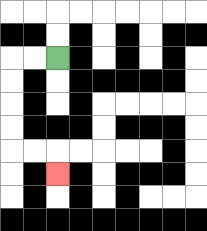{'start': '[2, 2]', 'end': '[2, 7]', 'path_directions': 'L,L,D,D,D,D,R,R,D', 'path_coordinates': '[[2, 2], [1, 2], [0, 2], [0, 3], [0, 4], [0, 5], [0, 6], [1, 6], [2, 6], [2, 7]]'}